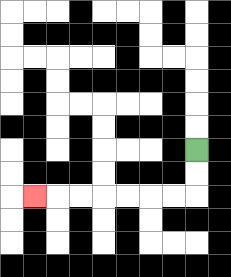{'start': '[8, 6]', 'end': '[1, 8]', 'path_directions': 'D,D,L,L,L,L,L,L,L', 'path_coordinates': '[[8, 6], [8, 7], [8, 8], [7, 8], [6, 8], [5, 8], [4, 8], [3, 8], [2, 8], [1, 8]]'}